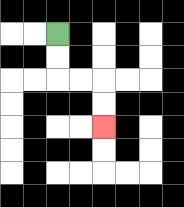{'start': '[2, 1]', 'end': '[4, 5]', 'path_directions': 'D,D,R,R,D,D', 'path_coordinates': '[[2, 1], [2, 2], [2, 3], [3, 3], [4, 3], [4, 4], [4, 5]]'}